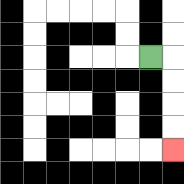{'start': '[6, 2]', 'end': '[7, 6]', 'path_directions': 'R,D,D,D,D', 'path_coordinates': '[[6, 2], [7, 2], [7, 3], [7, 4], [7, 5], [7, 6]]'}